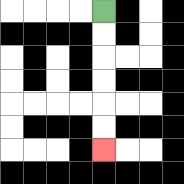{'start': '[4, 0]', 'end': '[4, 6]', 'path_directions': 'D,D,D,D,D,D', 'path_coordinates': '[[4, 0], [4, 1], [4, 2], [4, 3], [4, 4], [4, 5], [4, 6]]'}